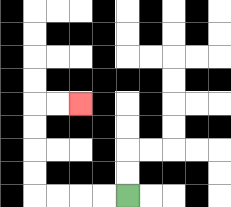{'start': '[5, 8]', 'end': '[3, 4]', 'path_directions': 'L,L,L,L,U,U,U,U,R,R', 'path_coordinates': '[[5, 8], [4, 8], [3, 8], [2, 8], [1, 8], [1, 7], [1, 6], [1, 5], [1, 4], [2, 4], [3, 4]]'}